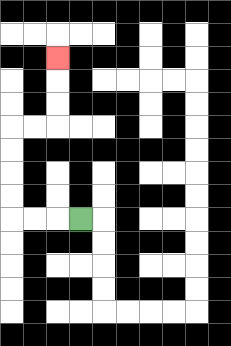{'start': '[3, 9]', 'end': '[2, 2]', 'path_directions': 'L,L,L,U,U,U,U,R,R,U,U,U', 'path_coordinates': '[[3, 9], [2, 9], [1, 9], [0, 9], [0, 8], [0, 7], [0, 6], [0, 5], [1, 5], [2, 5], [2, 4], [2, 3], [2, 2]]'}